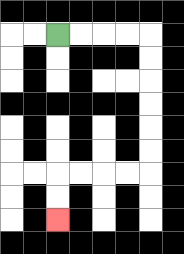{'start': '[2, 1]', 'end': '[2, 9]', 'path_directions': 'R,R,R,R,D,D,D,D,D,D,L,L,L,L,D,D', 'path_coordinates': '[[2, 1], [3, 1], [4, 1], [5, 1], [6, 1], [6, 2], [6, 3], [6, 4], [6, 5], [6, 6], [6, 7], [5, 7], [4, 7], [3, 7], [2, 7], [2, 8], [2, 9]]'}